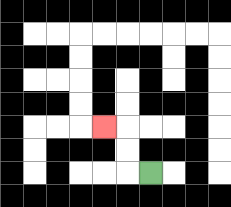{'start': '[6, 7]', 'end': '[4, 5]', 'path_directions': 'L,U,U,L', 'path_coordinates': '[[6, 7], [5, 7], [5, 6], [5, 5], [4, 5]]'}